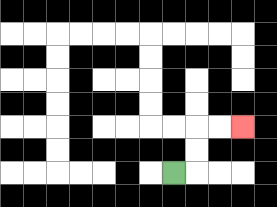{'start': '[7, 7]', 'end': '[10, 5]', 'path_directions': 'R,U,U,R,R', 'path_coordinates': '[[7, 7], [8, 7], [8, 6], [8, 5], [9, 5], [10, 5]]'}